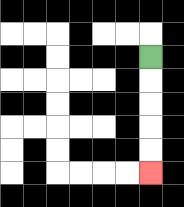{'start': '[6, 2]', 'end': '[6, 7]', 'path_directions': 'D,D,D,D,D', 'path_coordinates': '[[6, 2], [6, 3], [6, 4], [6, 5], [6, 6], [6, 7]]'}